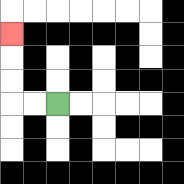{'start': '[2, 4]', 'end': '[0, 1]', 'path_directions': 'L,L,U,U,U', 'path_coordinates': '[[2, 4], [1, 4], [0, 4], [0, 3], [0, 2], [0, 1]]'}